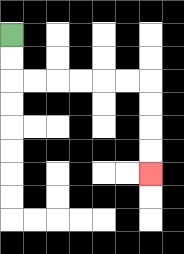{'start': '[0, 1]', 'end': '[6, 7]', 'path_directions': 'D,D,R,R,R,R,R,R,D,D,D,D', 'path_coordinates': '[[0, 1], [0, 2], [0, 3], [1, 3], [2, 3], [3, 3], [4, 3], [5, 3], [6, 3], [6, 4], [6, 5], [6, 6], [6, 7]]'}